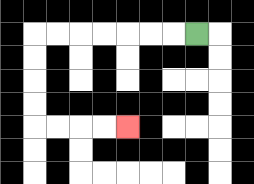{'start': '[8, 1]', 'end': '[5, 5]', 'path_directions': 'L,L,L,L,L,L,L,D,D,D,D,R,R,R,R', 'path_coordinates': '[[8, 1], [7, 1], [6, 1], [5, 1], [4, 1], [3, 1], [2, 1], [1, 1], [1, 2], [1, 3], [1, 4], [1, 5], [2, 5], [3, 5], [4, 5], [5, 5]]'}